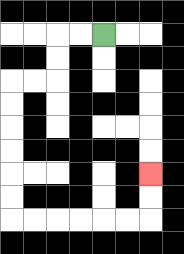{'start': '[4, 1]', 'end': '[6, 7]', 'path_directions': 'L,L,D,D,L,L,D,D,D,D,D,D,R,R,R,R,R,R,U,U', 'path_coordinates': '[[4, 1], [3, 1], [2, 1], [2, 2], [2, 3], [1, 3], [0, 3], [0, 4], [0, 5], [0, 6], [0, 7], [0, 8], [0, 9], [1, 9], [2, 9], [3, 9], [4, 9], [5, 9], [6, 9], [6, 8], [6, 7]]'}